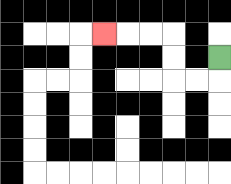{'start': '[9, 2]', 'end': '[4, 1]', 'path_directions': 'D,L,L,U,U,L,L,L', 'path_coordinates': '[[9, 2], [9, 3], [8, 3], [7, 3], [7, 2], [7, 1], [6, 1], [5, 1], [4, 1]]'}